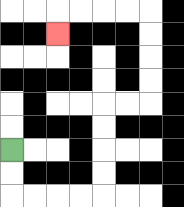{'start': '[0, 6]', 'end': '[2, 1]', 'path_directions': 'D,D,R,R,R,R,U,U,U,U,R,R,U,U,U,U,L,L,L,L,D', 'path_coordinates': '[[0, 6], [0, 7], [0, 8], [1, 8], [2, 8], [3, 8], [4, 8], [4, 7], [4, 6], [4, 5], [4, 4], [5, 4], [6, 4], [6, 3], [6, 2], [6, 1], [6, 0], [5, 0], [4, 0], [3, 0], [2, 0], [2, 1]]'}